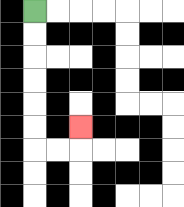{'start': '[1, 0]', 'end': '[3, 5]', 'path_directions': 'D,D,D,D,D,D,R,R,U', 'path_coordinates': '[[1, 0], [1, 1], [1, 2], [1, 3], [1, 4], [1, 5], [1, 6], [2, 6], [3, 6], [3, 5]]'}